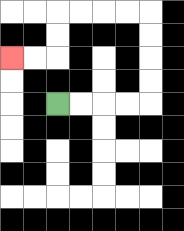{'start': '[2, 4]', 'end': '[0, 2]', 'path_directions': 'R,R,R,R,U,U,U,U,L,L,L,L,D,D,L,L', 'path_coordinates': '[[2, 4], [3, 4], [4, 4], [5, 4], [6, 4], [6, 3], [6, 2], [6, 1], [6, 0], [5, 0], [4, 0], [3, 0], [2, 0], [2, 1], [2, 2], [1, 2], [0, 2]]'}